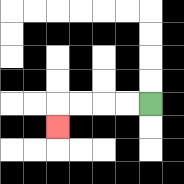{'start': '[6, 4]', 'end': '[2, 5]', 'path_directions': 'L,L,L,L,D', 'path_coordinates': '[[6, 4], [5, 4], [4, 4], [3, 4], [2, 4], [2, 5]]'}